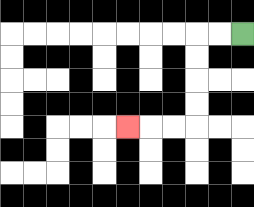{'start': '[10, 1]', 'end': '[5, 5]', 'path_directions': 'L,L,D,D,D,D,L,L,L', 'path_coordinates': '[[10, 1], [9, 1], [8, 1], [8, 2], [8, 3], [8, 4], [8, 5], [7, 5], [6, 5], [5, 5]]'}